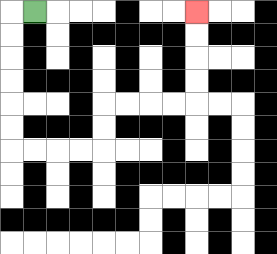{'start': '[1, 0]', 'end': '[8, 0]', 'path_directions': 'L,D,D,D,D,D,D,R,R,R,R,U,U,R,R,R,R,U,U,U,U', 'path_coordinates': '[[1, 0], [0, 0], [0, 1], [0, 2], [0, 3], [0, 4], [0, 5], [0, 6], [1, 6], [2, 6], [3, 6], [4, 6], [4, 5], [4, 4], [5, 4], [6, 4], [7, 4], [8, 4], [8, 3], [8, 2], [8, 1], [8, 0]]'}